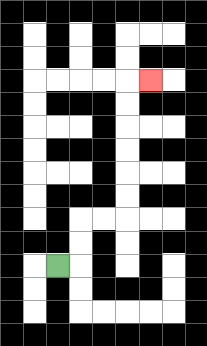{'start': '[2, 11]', 'end': '[6, 3]', 'path_directions': 'R,U,U,R,R,U,U,U,U,U,U,R', 'path_coordinates': '[[2, 11], [3, 11], [3, 10], [3, 9], [4, 9], [5, 9], [5, 8], [5, 7], [5, 6], [5, 5], [5, 4], [5, 3], [6, 3]]'}